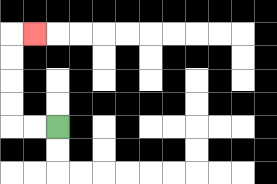{'start': '[2, 5]', 'end': '[1, 1]', 'path_directions': 'L,L,U,U,U,U,R', 'path_coordinates': '[[2, 5], [1, 5], [0, 5], [0, 4], [0, 3], [0, 2], [0, 1], [1, 1]]'}